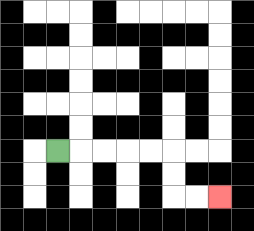{'start': '[2, 6]', 'end': '[9, 8]', 'path_directions': 'R,R,R,R,R,D,D,R,R', 'path_coordinates': '[[2, 6], [3, 6], [4, 6], [5, 6], [6, 6], [7, 6], [7, 7], [7, 8], [8, 8], [9, 8]]'}